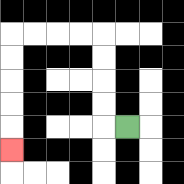{'start': '[5, 5]', 'end': '[0, 6]', 'path_directions': 'L,U,U,U,U,L,L,L,L,D,D,D,D,D', 'path_coordinates': '[[5, 5], [4, 5], [4, 4], [4, 3], [4, 2], [4, 1], [3, 1], [2, 1], [1, 1], [0, 1], [0, 2], [0, 3], [0, 4], [0, 5], [0, 6]]'}